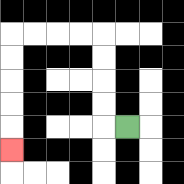{'start': '[5, 5]', 'end': '[0, 6]', 'path_directions': 'L,U,U,U,U,L,L,L,L,D,D,D,D,D', 'path_coordinates': '[[5, 5], [4, 5], [4, 4], [4, 3], [4, 2], [4, 1], [3, 1], [2, 1], [1, 1], [0, 1], [0, 2], [0, 3], [0, 4], [0, 5], [0, 6]]'}